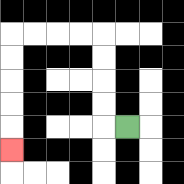{'start': '[5, 5]', 'end': '[0, 6]', 'path_directions': 'L,U,U,U,U,L,L,L,L,D,D,D,D,D', 'path_coordinates': '[[5, 5], [4, 5], [4, 4], [4, 3], [4, 2], [4, 1], [3, 1], [2, 1], [1, 1], [0, 1], [0, 2], [0, 3], [0, 4], [0, 5], [0, 6]]'}